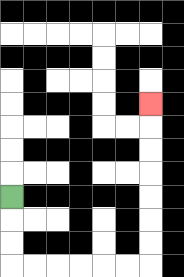{'start': '[0, 8]', 'end': '[6, 4]', 'path_directions': 'D,D,D,R,R,R,R,R,R,U,U,U,U,U,U,U', 'path_coordinates': '[[0, 8], [0, 9], [0, 10], [0, 11], [1, 11], [2, 11], [3, 11], [4, 11], [5, 11], [6, 11], [6, 10], [6, 9], [6, 8], [6, 7], [6, 6], [6, 5], [6, 4]]'}